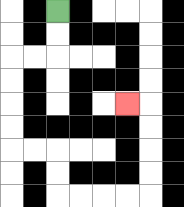{'start': '[2, 0]', 'end': '[5, 4]', 'path_directions': 'D,D,L,L,D,D,D,D,R,R,D,D,R,R,R,R,U,U,U,U,L', 'path_coordinates': '[[2, 0], [2, 1], [2, 2], [1, 2], [0, 2], [0, 3], [0, 4], [0, 5], [0, 6], [1, 6], [2, 6], [2, 7], [2, 8], [3, 8], [4, 8], [5, 8], [6, 8], [6, 7], [6, 6], [6, 5], [6, 4], [5, 4]]'}